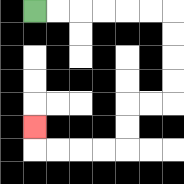{'start': '[1, 0]', 'end': '[1, 5]', 'path_directions': 'R,R,R,R,R,R,D,D,D,D,L,L,D,D,L,L,L,L,U', 'path_coordinates': '[[1, 0], [2, 0], [3, 0], [4, 0], [5, 0], [6, 0], [7, 0], [7, 1], [7, 2], [7, 3], [7, 4], [6, 4], [5, 4], [5, 5], [5, 6], [4, 6], [3, 6], [2, 6], [1, 6], [1, 5]]'}